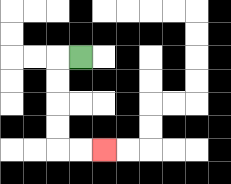{'start': '[3, 2]', 'end': '[4, 6]', 'path_directions': 'L,D,D,D,D,R,R', 'path_coordinates': '[[3, 2], [2, 2], [2, 3], [2, 4], [2, 5], [2, 6], [3, 6], [4, 6]]'}